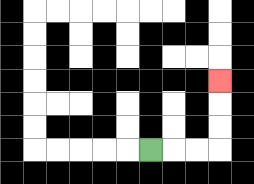{'start': '[6, 6]', 'end': '[9, 3]', 'path_directions': 'R,R,R,U,U,U', 'path_coordinates': '[[6, 6], [7, 6], [8, 6], [9, 6], [9, 5], [9, 4], [9, 3]]'}